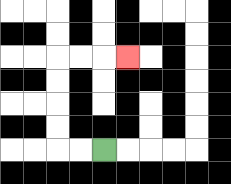{'start': '[4, 6]', 'end': '[5, 2]', 'path_directions': 'L,L,U,U,U,U,R,R,R', 'path_coordinates': '[[4, 6], [3, 6], [2, 6], [2, 5], [2, 4], [2, 3], [2, 2], [3, 2], [4, 2], [5, 2]]'}